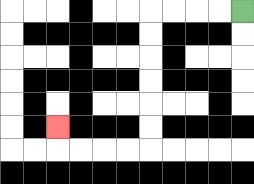{'start': '[10, 0]', 'end': '[2, 5]', 'path_directions': 'L,L,L,L,D,D,D,D,D,D,L,L,L,L,U', 'path_coordinates': '[[10, 0], [9, 0], [8, 0], [7, 0], [6, 0], [6, 1], [6, 2], [6, 3], [6, 4], [6, 5], [6, 6], [5, 6], [4, 6], [3, 6], [2, 6], [2, 5]]'}